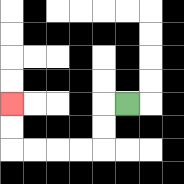{'start': '[5, 4]', 'end': '[0, 4]', 'path_directions': 'L,D,D,L,L,L,L,U,U', 'path_coordinates': '[[5, 4], [4, 4], [4, 5], [4, 6], [3, 6], [2, 6], [1, 6], [0, 6], [0, 5], [0, 4]]'}